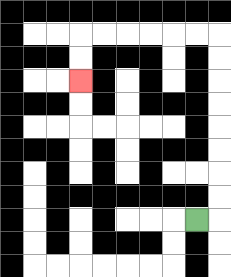{'start': '[8, 9]', 'end': '[3, 3]', 'path_directions': 'R,U,U,U,U,U,U,U,U,L,L,L,L,L,L,D,D', 'path_coordinates': '[[8, 9], [9, 9], [9, 8], [9, 7], [9, 6], [9, 5], [9, 4], [9, 3], [9, 2], [9, 1], [8, 1], [7, 1], [6, 1], [5, 1], [4, 1], [3, 1], [3, 2], [3, 3]]'}